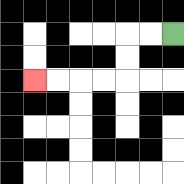{'start': '[7, 1]', 'end': '[1, 3]', 'path_directions': 'L,L,D,D,L,L,L,L', 'path_coordinates': '[[7, 1], [6, 1], [5, 1], [5, 2], [5, 3], [4, 3], [3, 3], [2, 3], [1, 3]]'}